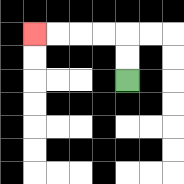{'start': '[5, 3]', 'end': '[1, 1]', 'path_directions': 'U,U,L,L,L,L', 'path_coordinates': '[[5, 3], [5, 2], [5, 1], [4, 1], [3, 1], [2, 1], [1, 1]]'}